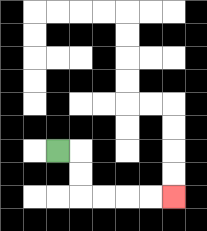{'start': '[2, 6]', 'end': '[7, 8]', 'path_directions': 'R,D,D,R,R,R,R', 'path_coordinates': '[[2, 6], [3, 6], [3, 7], [3, 8], [4, 8], [5, 8], [6, 8], [7, 8]]'}